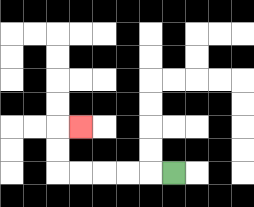{'start': '[7, 7]', 'end': '[3, 5]', 'path_directions': 'L,L,L,L,L,U,U,R', 'path_coordinates': '[[7, 7], [6, 7], [5, 7], [4, 7], [3, 7], [2, 7], [2, 6], [2, 5], [3, 5]]'}